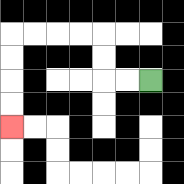{'start': '[6, 3]', 'end': '[0, 5]', 'path_directions': 'L,L,U,U,L,L,L,L,D,D,D,D', 'path_coordinates': '[[6, 3], [5, 3], [4, 3], [4, 2], [4, 1], [3, 1], [2, 1], [1, 1], [0, 1], [0, 2], [0, 3], [0, 4], [0, 5]]'}